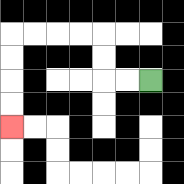{'start': '[6, 3]', 'end': '[0, 5]', 'path_directions': 'L,L,U,U,L,L,L,L,D,D,D,D', 'path_coordinates': '[[6, 3], [5, 3], [4, 3], [4, 2], [4, 1], [3, 1], [2, 1], [1, 1], [0, 1], [0, 2], [0, 3], [0, 4], [0, 5]]'}